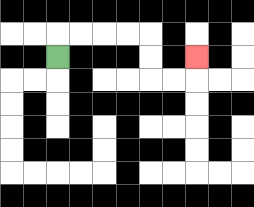{'start': '[2, 2]', 'end': '[8, 2]', 'path_directions': 'U,R,R,R,R,D,D,R,R,U', 'path_coordinates': '[[2, 2], [2, 1], [3, 1], [4, 1], [5, 1], [6, 1], [6, 2], [6, 3], [7, 3], [8, 3], [8, 2]]'}